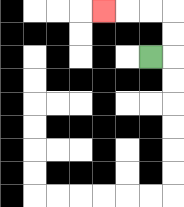{'start': '[6, 2]', 'end': '[4, 0]', 'path_directions': 'R,U,U,L,L,L', 'path_coordinates': '[[6, 2], [7, 2], [7, 1], [7, 0], [6, 0], [5, 0], [4, 0]]'}